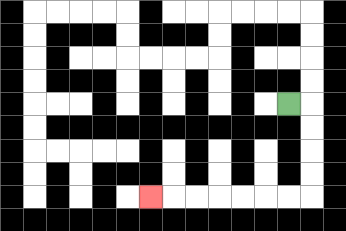{'start': '[12, 4]', 'end': '[6, 8]', 'path_directions': 'R,D,D,D,D,L,L,L,L,L,L,L', 'path_coordinates': '[[12, 4], [13, 4], [13, 5], [13, 6], [13, 7], [13, 8], [12, 8], [11, 8], [10, 8], [9, 8], [8, 8], [7, 8], [6, 8]]'}